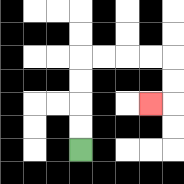{'start': '[3, 6]', 'end': '[6, 4]', 'path_directions': 'U,U,U,U,R,R,R,R,D,D,L', 'path_coordinates': '[[3, 6], [3, 5], [3, 4], [3, 3], [3, 2], [4, 2], [5, 2], [6, 2], [7, 2], [7, 3], [7, 4], [6, 4]]'}